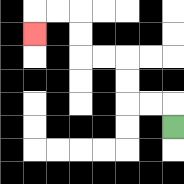{'start': '[7, 5]', 'end': '[1, 1]', 'path_directions': 'U,L,L,U,U,L,L,U,U,L,L,D', 'path_coordinates': '[[7, 5], [7, 4], [6, 4], [5, 4], [5, 3], [5, 2], [4, 2], [3, 2], [3, 1], [3, 0], [2, 0], [1, 0], [1, 1]]'}